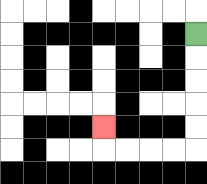{'start': '[8, 1]', 'end': '[4, 5]', 'path_directions': 'D,D,D,D,D,L,L,L,L,U', 'path_coordinates': '[[8, 1], [8, 2], [8, 3], [8, 4], [8, 5], [8, 6], [7, 6], [6, 6], [5, 6], [4, 6], [4, 5]]'}